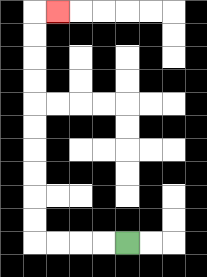{'start': '[5, 10]', 'end': '[2, 0]', 'path_directions': 'L,L,L,L,U,U,U,U,U,U,U,U,U,U,R', 'path_coordinates': '[[5, 10], [4, 10], [3, 10], [2, 10], [1, 10], [1, 9], [1, 8], [1, 7], [1, 6], [1, 5], [1, 4], [1, 3], [1, 2], [1, 1], [1, 0], [2, 0]]'}